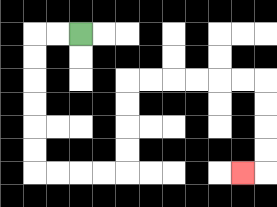{'start': '[3, 1]', 'end': '[10, 7]', 'path_directions': 'L,L,D,D,D,D,D,D,R,R,R,R,U,U,U,U,R,R,R,R,R,R,D,D,D,D,L', 'path_coordinates': '[[3, 1], [2, 1], [1, 1], [1, 2], [1, 3], [1, 4], [1, 5], [1, 6], [1, 7], [2, 7], [3, 7], [4, 7], [5, 7], [5, 6], [5, 5], [5, 4], [5, 3], [6, 3], [7, 3], [8, 3], [9, 3], [10, 3], [11, 3], [11, 4], [11, 5], [11, 6], [11, 7], [10, 7]]'}